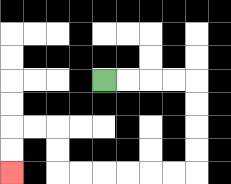{'start': '[4, 3]', 'end': '[0, 7]', 'path_directions': 'R,R,R,R,D,D,D,D,L,L,L,L,L,L,U,U,L,L,D,D', 'path_coordinates': '[[4, 3], [5, 3], [6, 3], [7, 3], [8, 3], [8, 4], [8, 5], [8, 6], [8, 7], [7, 7], [6, 7], [5, 7], [4, 7], [3, 7], [2, 7], [2, 6], [2, 5], [1, 5], [0, 5], [0, 6], [0, 7]]'}